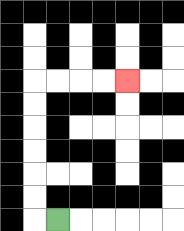{'start': '[2, 9]', 'end': '[5, 3]', 'path_directions': 'L,U,U,U,U,U,U,R,R,R,R', 'path_coordinates': '[[2, 9], [1, 9], [1, 8], [1, 7], [1, 6], [1, 5], [1, 4], [1, 3], [2, 3], [3, 3], [4, 3], [5, 3]]'}